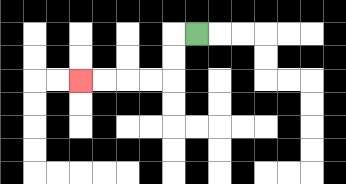{'start': '[8, 1]', 'end': '[3, 3]', 'path_directions': 'L,D,D,L,L,L,L', 'path_coordinates': '[[8, 1], [7, 1], [7, 2], [7, 3], [6, 3], [5, 3], [4, 3], [3, 3]]'}